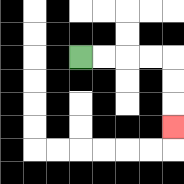{'start': '[3, 2]', 'end': '[7, 5]', 'path_directions': 'R,R,R,R,D,D,D', 'path_coordinates': '[[3, 2], [4, 2], [5, 2], [6, 2], [7, 2], [7, 3], [7, 4], [7, 5]]'}